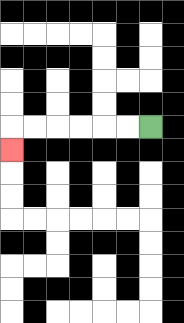{'start': '[6, 5]', 'end': '[0, 6]', 'path_directions': 'L,L,L,L,L,L,D', 'path_coordinates': '[[6, 5], [5, 5], [4, 5], [3, 5], [2, 5], [1, 5], [0, 5], [0, 6]]'}